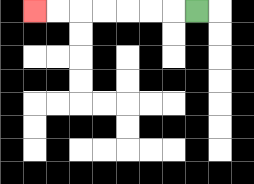{'start': '[8, 0]', 'end': '[1, 0]', 'path_directions': 'L,L,L,L,L,L,L', 'path_coordinates': '[[8, 0], [7, 0], [6, 0], [5, 0], [4, 0], [3, 0], [2, 0], [1, 0]]'}